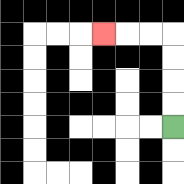{'start': '[7, 5]', 'end': '[4, 1]', 'path_directions': 'U,U,U,U,L,L,L', 'path_coordinates': '[[7, 5], [7, 4], [7, 3], [7, 2], [7, 1], [6, 1], [5, 1], [4, 1]]'}